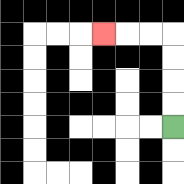{'start': '[7, 5]', 'end': '[4, 1]', 'path_directions': 'U,U,U,U,L,L,L', 'path_coordinates': '[[7, 5], [7, 4], [7, 3], [7, 2], [7, 1], [6, 1], [5, 1], [4, 1]]'}